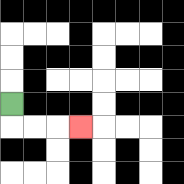{'start': '[0, 4]', 'end': '[3, 5]', 'path_directions': 'D,R,R,R', 'path_coordinates': '[[0, 4], [0, 5], [1, 5], [2, 5], [3, 5]]'}